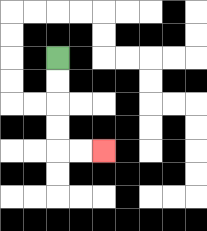{'start': '[2, 2]', 'end': '[4, 6]', 'path_directions': 'D,D,D,D,R,R', 'path_coordinates': '[[2, 2], [2, 3], [2, 4], [2, 5], [2, 6], [3, 6], [4, 6]]'}